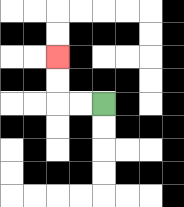{'start': '[4, 4]', 'end': '[2, 2]', 'path_directions': 'L,L,U,U', 'path_coordinates': '[[4, 4], [3, 4], [2, 4], [2, 3], [2, 2]]'}